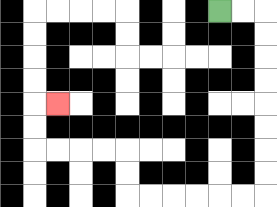{'start': '[9, 0]', 'end': '[2, 4]', 'path_directions': 'R,R,D,D,D,D,D,D,D,D,L,L,L,L,L,L,U,U,L,L,L,L,U,U,R', 'path_coordinates': '[[9, 0], [10, 0], [11, 0], [11, 1], [11, 2], [11, 3], [11, 4], [11, 5], [11, 6], [11, 7], [11, 8], [10, 8], [9, 8], [8, 8], [7, 8], [6, 8], [5, 8], [5, 7], [5, 6], [4, 6], [3, 6], [2, 6], [1, 6], [1, 5], [1, 4], [2, 4]]'}